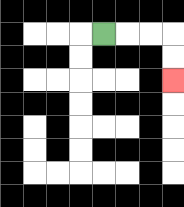{'start': '[4, 1]', 'end': '[7, 3]', 'path_directions': 'R,R,R,D,D', 'path_coordinates': '[[4, 1], [5, 1], [6, 1], [7, 1], [7, 2], [7, 3]]'}